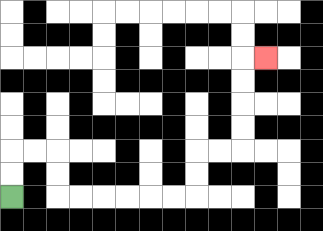{'start': '[0, 8]', 'end': '[11, 2]', 'path_directions': 'U,U,R,R,D,D,R,R,R,R,R,R,U,U,R,R,U,U,U,U,R', 'path_coordinates': '[[0, 8], [0, 7], [0, 6], [1, 6], [2, 6], [2, 7], [2, 8], [3, 8], [4, 8], [5, 8], [6, 8], [7, 8], [8, 8], [8, 7], [8, 6], [9, 6], [10, 6], [10, 5], [10, 4], [10, 3], [10, 2], [11, 2]]'}